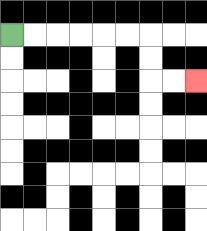{'start': '[0, 1]', 'end': '[8, 3]', 'path_directions': 'R,R,R,R,R,R,D,D,R,R', 'path_coordinates': '[[0, 1], [1, 1], [2, 1], [3, 1], [4, 1], [5, 1], [6, 1], [6, 2], [6, 3], [7, 3], [8, 3]]'}